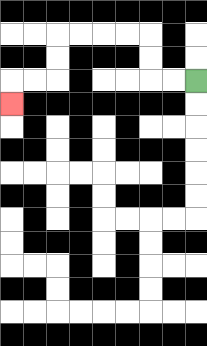{'start': '[8, 3]', 'end': '[0, 4]', 'path_directions': 'L,L,U,U,L,L,L,L,D,D,L,L,D', 'path_coordinates': '[[8, 3], [7, 3], [6, 3], [6, 2], [6, 1], [5, 1], [4, 1], [3, 1], [2, 1], [2, 2], [2, 3], [1, 3], [0, 3], [0, 4]]'}